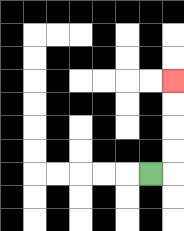{'start': '[6, 7]', 'end': '[7, 3]', 'path_directions': 'R,U,U,U,U', 'path_coordinates': '[[6, 7], [7, 7], [7, 6], [7, 5], [7, 4], [7, 3]]'}